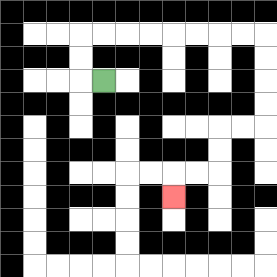{'start': '[4, 3]', 'end': '[7, 8]', 'path_directions': 'L,U,U,R,R,R,R,R,R,R,R,D,D,D,D,L,L,D,D,L,L,D', 'path_coordinates': '[[4, 3], [3, 3], [3, 2], [3, 1], [4, 1], [5, 1], [6, 1], [7, 1], [8, 1], [9, 1], [10, 1], [11, 1], [11, 2], [11, 3], [11, 4], [11, 5], [10, 5], [9, 5], [9, 6], [9, 7], [8, 7], [7, 7], [7, 8]]'}